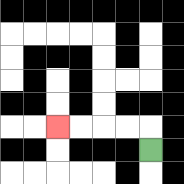{'start': '[6, 6]', 'end': '[2, 5]', 'path_directions': 'U,L,L,L,L', 'path_coordinates': '[[6, 6], [6, 5], [5, 5], [4, 5], [3, 5], [2, 5]]'}